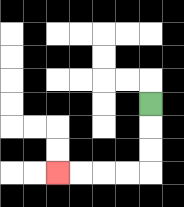{'start': '[6, 4]', 'end': '[2, 7]', 'path_directions': 'D,D,D,L,L,L,L', 'path_coordinates': '[[6, 4], [6, 5], [6, 6], [6, 7], [5, 7], [4, 7], [3, 7], [2, 7]]'}